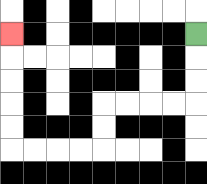{'start': '[8, 1]', 'end': '[0, 1]', 'path_directions': 'D,D,D,L,L,L,L,D,D,L,L,L,L,U,U,U,U,U', 'path_coordinates': '[[8, 1], [8, 2], [8, 3], [8, 4], [7, 4], [6, 4], [5, 4], [4, 4], [4, 5], [4, 6], [3, 6], [2, 6], [1, 6], [0, 6], [0, 5], [0, 4], [0, 3], [0, 2], [0, 1]]'}